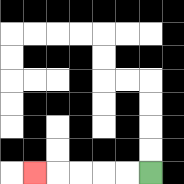{'start': '[6, 7]', 'end': '[1, 7]', 'path_directions': 'L,L,L,L,L', 'path_coordinates': '[[6, 7], [5, 7], [4, 7], [3, 7], [2, 7], [1, 7]]'}